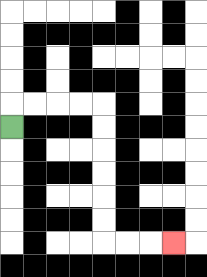{'start': '[0, 5]', 'end': '[7, 10]', 'path_directions': 'U,R,R,R,R,D,D,D,D,D,D,R,R,R', 'path_coordinates': '[[0, 5], [0, 4], [1, 4], [2, 4], [3, 4], [4, 4], [4, 5], [4, 6], [4, 7], [4, 8], [4, 9], [4, 10], [5, 10], [6, 10], [7, 10]]'}